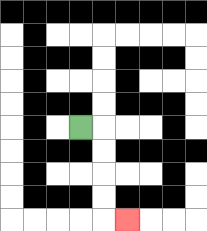{'start': '[3, 5]', 'end': '[5, 9]', 'path_directions': 'R,D,D,D,D,R', 'path_coordinates': '[[3, 5], [4, 5], [4, 6], [4, 7], [4, 8], [4, 9], [5, 9]]'}